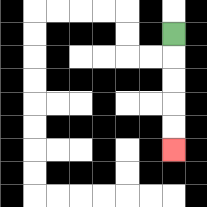{'start': '[7, 1]', 'end': '[7, 6]', 'path_directions': 'D,D,D,D,D', 'path_coordinates': '[[7, 1], [7, 2], [7, 3], [7, 4], [7, 5], [7, 6]]'}